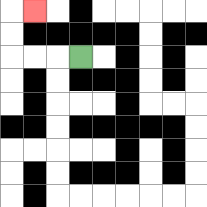{'start': '[3, 2]', 'end': '[1, 0]', 'path_directions': 'L,L,L,U,U,R', 'path_coordinates': '[[3, 2], [2, 2], [1, 2], [0, 2], [0, 1], [0, 0], [1, 0]]'}